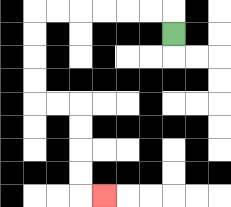{'start': '[7, 1]', 'end': '[4, 8]', 'path_directions': 'U,L,L,L,L,L,L,D,D,D,D,R,R,D,D,D,D,R', 'path_coordinates': '[[7, 1], [7, 0], [6, 0], [5, 0], [4, 0], [3, 0], [2, 0], [1, 0], [1, 1], [1, 2], [1, 3], [1, 4], [2, 4], [3, 4], [3, 5], [3, 6], [3, 7], [3, 8], [4, 8]]'}